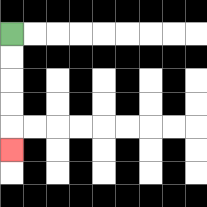{'start': '[0, 1]', 'end': '[0, 6]', 'path_directions': 'D,D,D,D,D', 'path_coordinates': '[[0, 1], [0, 2], [0, 3], [0, 4], [0, 5], [0, 6]]'}